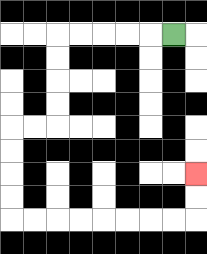{'start': '[7, 1]', 'end': '[8, 7]', 'path_directions': 'L,L,L,L,L,D,D,D,D,L,L,D,D,D,D,R,R,R,R,R,R,R,R,U,U', 'path_coordinates': '[[7, 1], [6, 1], [5, 1], [4, 1], [3, 1], [2, 1], [2, 2], [2, 3], [2, 4], [2, 5], [1, 5], [0, 5], [0, 6], [0, 7], [0, 8], [0, 9], [1, 9], [2, 9], [3, 9], [4, 9], [5, 9], [6, 9], [7, 9], [8, 9], [8, 8], [8, 7]]'}